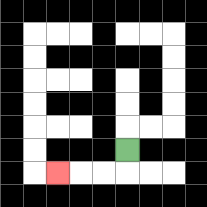{'start': '[5, 6]', 'end': '[2, 7]', 'path_directions': 'D,L,L,L', 'path_coordinates': '[[5, 6], [5, 7], [4, 7], [3, 7], [2, 7]]'}